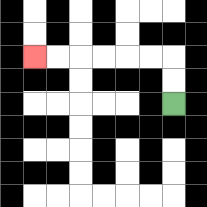{'start': '[7, 4]', 'end': '[1, 2]', 'path_directions': 'U,U,L,L,L,L,L,L', 'path_coordinates': '[[7, 4], [7, 3], [7, 2], [6, 2], [5, 2], [4, 2], [3, 2], [2, 2], [1, 2]]'}